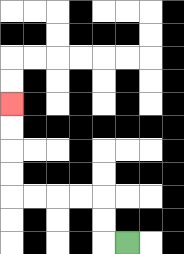{'start': '[5, 10]', 'end': '[0, 4]', 'path_directions': 'L,U,U,L,L,L,L,U,U,U,U', 'path_coordinates': '[[5, 10], [4, 10], [4, 9], [4, 8], [3, 8], [2, 8], [1, 8], [0, 8], [0, 7], [0, 6], [0, 5], [0, 4]]'}